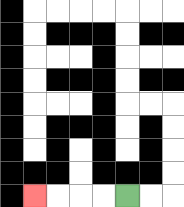{'start': '[5, 8]', 'end': '[1, 8]', 'path_directions': 'L,L,L,L', 'path_coordinates': '[[5, 8], [4, 8], [3, 8], [2, 8], [1, 8]]'}